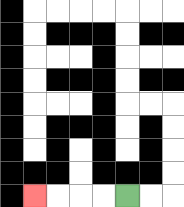{'start': '[5, 8]', 'end': '[1, 8]', 'path_directions': 'L,L,L,L', 'path_coordinates': '[[5, 8], [4, 8], [3, 8], [2, 8], [1, 8]]'}